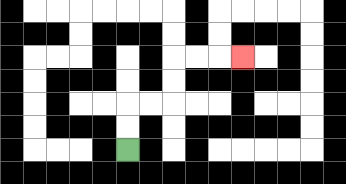{'start': '[5, 6]', 'end': '[10, 2]', 'path_directions': 'U,U,R,R,U,U,R,R,R', 'path_coordinates': '[[5, 6], [5, 5], [5, 4], [6, 4], [7, 4], [7, 3], [7, 2], [8, 2], [9, 2], [10, 2]]'}